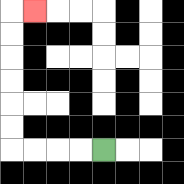{'start': '[4, 6]', 'end': '[1, 0]', 'path_directions': 'L,L,L,L,U,U,U,U,U,U,R', 'path_coordinates': '[[4, 6], [3, 6], [2, 6], [1, 6], [0, 6], [0, 5], [0, 4], [0, 3], [0, 2], [0, 1], [0, 0], [1, 0]]'}